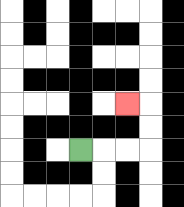{'start': '[3, 6]', 'end': '[5, 4]', 'path_directions': 'R,R,R,U,U,L', 'path_coordinates': '[[3, 6], [4, 6], [5, 6], [6, 6], [6, 5], [6, 4], [5, 4]]'}